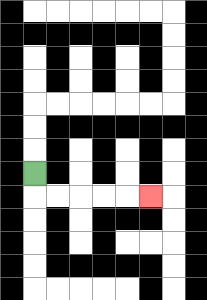{'start': '[1, 7]', 'end': '[6, 8]', 'path_directions': 'D,R,R,R,R,R', 'path_coordinates': '[[1, 7], [1, 8], [2, 8], [3, 8], [4, 8], [5, 8], [6, 8]]'}